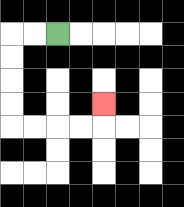{'start': '[2, 1]', 'end': '[4, 4]', 'path_directions': 'L,L,D,D,D,D,R,R,R,R,U', 'path_coordinates': '[[2, 1], [1, 1], [0, 1], [0, 2], [0, 3], [0, 4], [0, 5], [1, 5], [2, 5], [3, 5], [4, 5], [4, 4]]'}